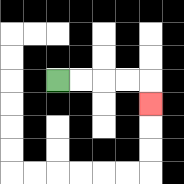{'start': '[2, 3]', 'end': '[6, 4]', 'path_directions': 'R,R,R,R,D', 'path_coordinates': '[[2, 3], [3, 3], [4, 3], [5, 3], [6, 3], [6, 4]]'}